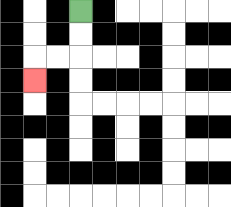{'start': '[3, 0]', 'end': '[1, 3]', 'path_directions': 'D,D,L,L,D', 'path_coordinates': '[[3, 0], [3, 1], [3, 2], [2, 2], [1, 2], [1, 3]]'}